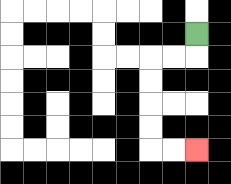{'start': '[8, 1]', 'end': '[8, 6]', 'path_directions': 'D,L,L,D,D,D,D,R,R', 'path_coordinates': '[[8, 1], [8, 2], [7, 2], [6, 2], [6, 3], [6, 4], [6, 5], [6, 6], [7, 6], [8, 6]]'}